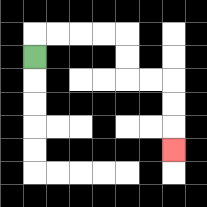{'start': '[1, 2]', 'end': '[7, 6]', 'path_directions': 'U,R,R,R,R,D,D,R,R,D,D,D', 'path_coordinates': '[[1, 2], [1, 1], [2, 1], [3, 1], [4, 1], [5, 1], [5, 2], [5, 3], [6, 3], [7, 3], [7, 4], [7, 5], [7, 6]]'}